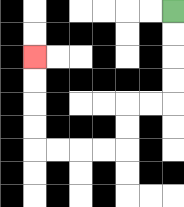{'start': '[7, 0]', 'end': '[1, 2]', 'path_directions': 'D,D,D,D,L,L,D,D,L,L,L,L,U,U,U,U', 'path_coordinates': '[[7, 0], [7, 1], [7, 2], [7, 3], [7, 4], [6, 4], [5, 4], [5, 5], [5, 6], [4, 6], [3, 6], [2, 6], [1, 6], [1, 5], [1, 4], [1, 3], [1, 2]]'}